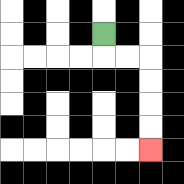{'start': '[4, 1]', 'end': '[6, 6]', 'path_directions': 'D,R,R,D,D,D,D', 'path_coordinates': '[[4, 1], [4, 2], [5, 2], [6, 2], [6, 3], [6, 4], [6, 5], [6, 6]]'}